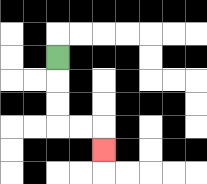{'start': '[2, 2]', 'end': '[4, 6]', 'path_directions': 'D,D,D,R,R,D', 'path_coordinates': '[[2, 2], [2, 3], [2, 4], [2, 5], [3, 5], [4, 5], [4, 6]]'}